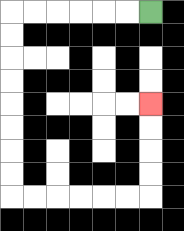{'start': '[6, 0]', 'end': '[6, 4]', 'path_directions': 'L,L,L,L,L,L,D,D,D,D,D,D,D,D,R,R,R,R,R,R,U,U,U,U', 'path_coordinates': '[[6, 0], [5, 0], [4, 0], [3, 0], [2, 0], [1, 0], [0, 0], [0, 1], [0, 2], [0, 3], [0, 4], [0, 5], [0, 6], [0, 7], [0, 8], [1, 8], [2, 8], [3, 8], [4, 8], [5, 8], [6, 8], [6, 7], [6, 6], [6, 5], [6, 4]]'}